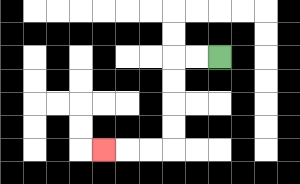{'start': '[9, 2]', 'end': '[4, 6]', 'path_directions': 'L,L,D,D,D,D,L,L,L', 'path_coordinates': '[[9, 2], [8, 2], [7, 2], [7, 3], [7, 4], [7, 5], [7, 6], [6, 6], [5, 6], [4, 6]]'}